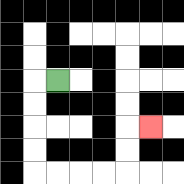{'start': '[2, 3]', 'end': '[6, 5]', 'path_directions': 'L,D,D,D,D,R,R,R,R,U,U,R', 'path_coordinates': '[[2, 3], [1, 3], [1, 4], [1, 5], [1, 6], [1, 7], [2, 7], [3, 7], [4, 7], [5, 7], [5, 6], [5, 5], [6, 5]]'}